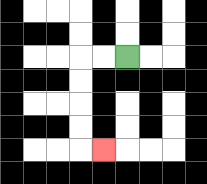{'start': '[5, 2]', 'end': '[4, 6]', 'path_directions': 'L,L,D,D,D,D,R', 'path_coordinates': '[[5, 2], [4, 2], [3, 2], [3, 3], [3, 4], [3, 5], [3, 6], [4, 6]]'}